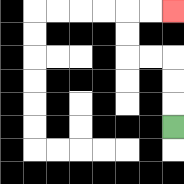{'start': '[7, 5]', 'end': '[7, 0]', 'path_directions': 'U,U,U,L,L,U,U,R,R', 'path_coordinates': '[[7, 5], [7, 4], [7, 3], [7, 2], [6, 2], [5, 2], [5, 1], [5, 0], [6, 0], [7, 0]]'}